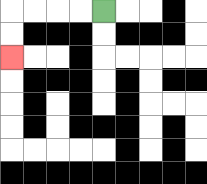{'start': '[4, 0]', 'end': '[0, 2]', 'path_directions': 'L,L,L,L,D,D', 'path_coordinates': '[[4, 0], [3, 0], [2, 0], [1, 0], [0, 0], [0, 1], [0, 2]]'}